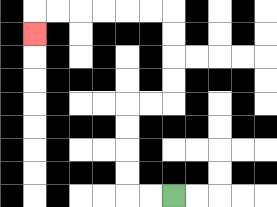{'start': '[7, 8]', 'end': '[1, 1]', 'path_directions': 'L,L,U,U,U,U,R,R,U,U,U,U,L,L,L,L,L,L,D', 'path_coordinates': '[[7, 8], [6, 8], [5, 8], [5, 7], [5, 6], [5, 5], [5, 4], [6, 4], [7, 4], [7, 3], [7, 2], [7, 1], [7, 0], [6, 0], [5, 0], [4, 0], [3, 0], [2, 0], [1, 0], [1, 1]]'}